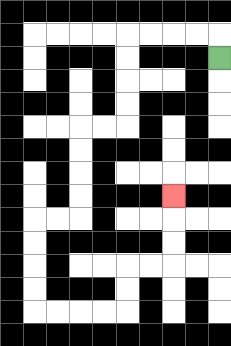{'start': '[9, 2]', 'end': '[7, 8]', 'path_directions': 'U,L,L,L,L,D,D,D,D,L,L,D,D,D,D,L,L,D,D,D,D,R,R,R,R,U,U,R,R,U,U,U', 'path_coordinates': '[[9, 2], [9, 1], [8, 1], [7, 1], [6, 1], [5, 1], [5, 2], [5, 3], [5, 4], [5, 5], [4, 5], [3, 5], [3, 6], [3, 7], [3, 8], [3, 9], [2, 9], [1, 9], [1, 10], [1, 11], [1, 12], [1, 13], [2, 13], [3, 13], [4, 13], [5, 13], [5, 12], [5, 11], [6, 11], [7, 11], [7, 10], [7, 9], [7, 8]]'}